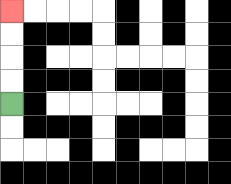{'start': '[0, 4]', 'end': '[0, 0]', 'path_directions': 'U,U,U,U', 'path_coordinates': '[[0, 4], [0, 3], [0, 2], [0, 1], [0, 0]]'}